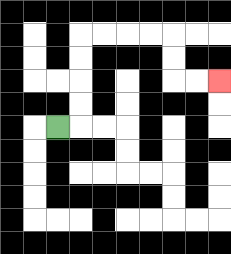{'start': '[2, 5]', 'end': '[9, 3]', 'path_directions': 'R,U,U,U,U,R,R,R,R,D,D,R,R', 'path_coordinates': '[[2, 5], [3, 5], [3, 4], [3, 3], [3, 2], [3, 1], [4, 1], [5, 1], [6, 1], [7, 1], [7, 2], [7, 3], [8, 3], [9, 3]]'}